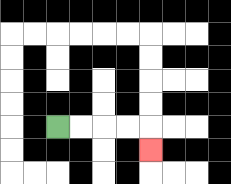{'start': '[2, 5]', 'end': '[6, 6]', 'path_directions': 'R,R,R,R,D', 'path_coordinates': '[[2, 5], [3, 5], [4, 5], [5, 5], [6, 5], [6, 6]]'}